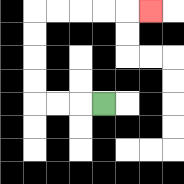{'start': '[4, 4]', 'end': '[6, 0]', 'path_directions': 'L,L,L,U,U,U,U,R,R,R,R,R', 'path_coordinates': '[[4, 4], [3, 4], [2, 4], [1, 4], [1, 3], [1, 2], [1, 1], [1, 0], [2, 0], [3, 0], [4, 0], [5, 0], [6, 0]]'}